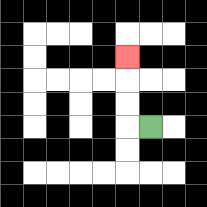{'start': '[6, 5]', 'end': '[5, 2]', 'path_directions': 'L,U,U,U', 'path_coordinates': '[[6, 5], [5, 5], [5, 4], [5, 3], [5, 2]]'}